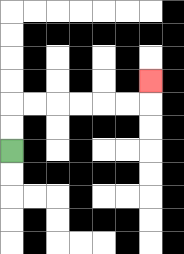{'start': '[0, 6]', 'end': '[6, 3]', 'path_directions': 'U,U,R,R,R,R,R,R,U', 'path_coordinates': '[[0, 6], [0, 5], [0, 4], [1, 4], [2, 4], [3, 4], [4, 4], [5, 4], [6, 4], [6, 3]]'}